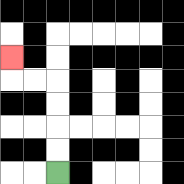{'start': '[2, 7]', 'end': '[0, 2]', 'path_directions': 'U,U,U,U,L,L,U', 'path_coordinates': '[[2, 7], [2, 6], [2, 5], [2, 4], [2, 3], [1, 3], [0, 3], [0, 2]]'}